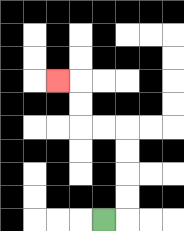{'start': '[4, 9]', 'end': '[2, 3]', 'path_directions': 'R,U,U,U,U,L,L,U,U,L', 'path_coordinates': '[[4, 9], [5, 9], [5, 8], [5, 7], [5, 6], [5, 5], [4, 5], [3, 5], [3, 4], [3, 3], [2, 3]]'}